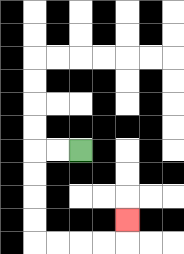{'start': '[3, 6]', 'end': '[5, 9]', 'path_directions': 'L,L,D,D,D,D,R,R,R,R,U', 'path_coordinates': '[[3, 6], [2, 6], [1, 6], [1, 7], [1, 8], [1, 9], [1, 10], [2, 10], [3, 10], [4, 10], [5, 10], [5, 9]]'}